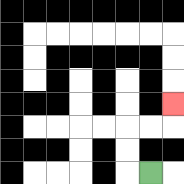{'start': '[6, 7]', 'end': '[7, 4]', 'path_directions': 'L,U,U,R,R,U', 'path_coordinates': '[[6, 7], [5, 7], [5, 6], [5, 5], [6, 5], [7, 5], [7, 4]]'}